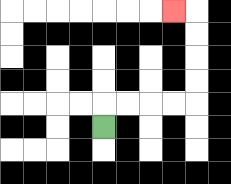{'start': '[4, 5]', 'end': '[7, 0]', 'path_directions': 'U,R,R,R,R,U,U,U,U,L', 'path_coordinates': '[[4, 5], [4, 4], [5, 4], [6, 4], [7, 4], [8, 4], [8, 3], [8, 2], [8, 1], [8, 0], [7, 0]]'}